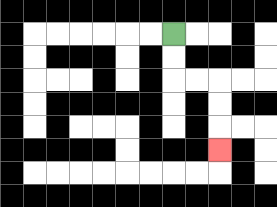{'start': '[7, 1]', 'end': '[9, 6]', 'path_directions': 'D,D,R,R,D,D,D', 'path_coordinates': '[[7, 1], [7, 2], [7, 3], [8, 3], [9, 3], [9, 4], [9, 5], [9, 6]]'}